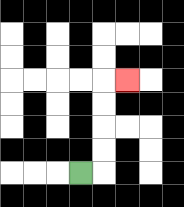{'start': '[3, 7]', 'end': '[5, 3]', 'path_directions': 'R,U,U,U,U,R', 'path_coordinates': '[[3, 7], [4, 7], [4, 6], [4, 5], [4, 4], [4, 3], [5, 3]]'}